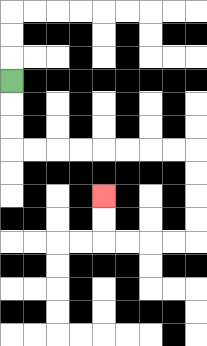{'start': '[0, 3]', 'end': '[4, 8]', 'path_directions': 'D,D,D,R,R,R,R,R,R,R,R,D,D,D,D,L,L,L,L,U,U', 'path_coordinates': '[[0, 3], [0, 4], [0, 5], [0, 6], [1, 6], [2, 6], [3, 6], [4, 6], [5, 6], [6, 6], [7, 6], [8, 6], [8, 7], [8, 8], [8, 9], [8, 10], [7, 10], [6, 10], [5, 10], [4, 10], [4, 9], [4, 8]]'}